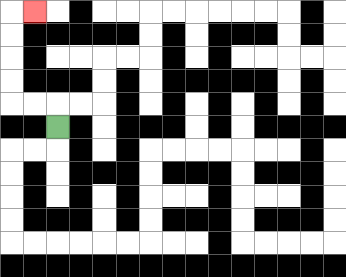{'start': '[2, 5]', 'end': '[1, 0]', 'path_directions': 'U,L,L,U,U,U,U,R', 'path_coordinates': '[[2, 5], [2, 4], [1, 4], [0, 4], [0, 3], [0, 2], [0, 1], [0, 0], [1, 0]]'}